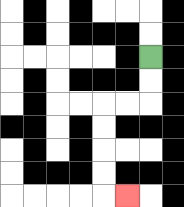{'start': '[6, 2]', 'end': '[5, 8]', 'path_directions': 'D,D,L,L,D,D,D,D,R', 'path_coordinates': '[[6, 2], [6, 3], [6, 4], [5, 4], [4, 4], [4, 5], [4, 6], [4, 7], [4, 8], [5, 8]]'}